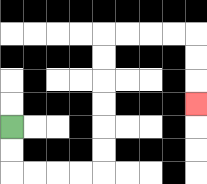{'start': '[0, 5]', 'end': '[8, 4]', 'path_directions': 'D,D,R,R,R,R,U,U,U,U,U,U,R,R,R,R,D,D,D', 'path_coordinates': '[[0, 5], [0, 6], [0, 7], [1, 7], [2, 7], [3, 7], [4, 7], [4, 6], [4, 5], [4, 4], [4, 3], [4, 2], [4, 1], [5, 1], [6, 1], [7, 1], [8, 1], [8, 2], [8, 3], [8, 4]]'}